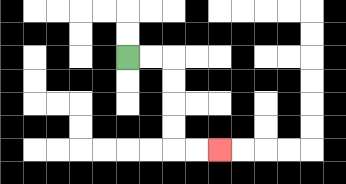{'start': '[5, 2]', 'end': '[9, 6]', 'path_directions': 'R,R,D,D,D,D,R,R', 'path_coordinates': '[[5, 2], [6, 2], [7, 2], [7, 3], [7, 4], [7, 5], [7, 6], [8, 6], [9, 6]]'}